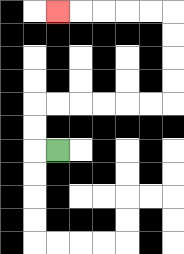{'start': '[2, 6]', 'end': '[2, 0]', 'path_directions': 'L,U,U,R,R,R,R,R,R,U,U,U,U,L,L,L,L,L', 'path_coordinates': '[[2, 6], [1, 6], [1, 5], [1, 4], [2, 4], [3, 4], [4, 4], [5, 4], [6, 4], [7, 4], [7, 3], [7, 2], [7, 1], [7, 0], [6, 0], [5, 0], [4, 0], [3, 0], [2, 0]]'}